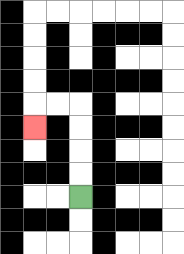{'start': '[3, 8]', 'end': '[1, 5]', 'path_directions': 'U,U,U,U,L,L,D', 'path_coordinates': '[[3, 8], [3, 7], [3, 6], [3, 5], [3, 4], [2, 4], [1, 4], [1, 5]]'}